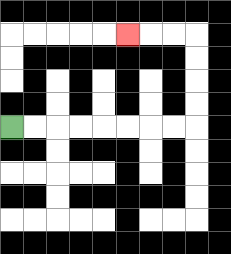{'start': '[0, 5]', 'end': '[5, 1]', 'path_directions': 'R,R,R,R,R,R,R,R,U,U,U,U,L,L,L', 'path_coordinates': '[[0, 5], [1, 5], [2, 5], [3, 5], [4, 5], [5, 5], [6, 5], [7, 5], [8, 5], [8, 4], [8, 3], [8, 2], [8, 1], [7, 1], [6, 1], [5, 1]]'}